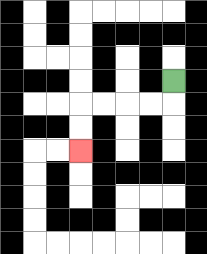{'start': '[7, 3]', 'end': '[3, 6]', 'path_directions': 'D,L,L,L,L,D,D', 'path_coordinates': '[[7, 3], [7, 4], [6, 4], [5, 4], [4, 4], [3, 4], [3, 5], [3, 6]]'}